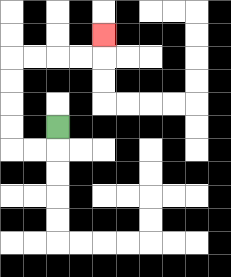{'start': '[2, 5]', 'end': '[4, 1]', 'path_directions': 'D,L,L,U,U,U,U,R,R,R,R,U', 'path_coordinates': '[[2, 5], [2, 6], [1, 6], [0, 6], [0, 5], [0, 4], [0, 3], [0, 2], [1, 2], [2, 2], [3, 2], [4, 2], [4, 1]]'}